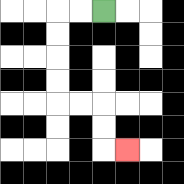{'start': '[4, 0]', 'end': '[5, 6]', 'path_directions': 'L,L,D,D,D,D,R,R,D,D,R', 'path_coordinates': '[[4, 0], [3, 0], [2, 0], [2, 1], [2, 2], [2, 3], [2, 4], [3, 4], [4, 4], [4, 5], [4, 6], [5, 6]]'}